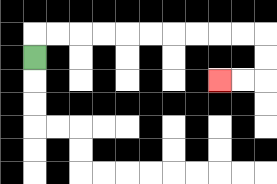{'start': '[1, 2]', 'end': '[9, 3]', 'path_directions': 'U,R,R,R,R,R,R,R,R,R,R,D,D,L,L', 'path_coordinates': '[[1, 2], [1, 1], [2, 1], [3, 1], [4, 1], [5, 1], [6, 1], [7, 1], [8, 1], [9, 1], [10, 1], [11, 1], [11, 2], [11, 3], [10, 3], [9, 3]]'}